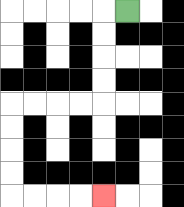{'start': '[5, 0]', 'end': '[4, 8]', 'path_directions': 'L,D,D,D,D,L,L,L,L,D,D,D,D,R,R,R,R', 'path_coordinates': '[[5, 0], [4, 0], [4, 1], [4, 2], [4, 3], [4, 4], [3, 4], [2, 4], [1, 4], [0, 4], [0, 5], [0, 6], [0, 7], [0, 8], [1, 8], [2, 8], [3, 8], [4, 8]]'}